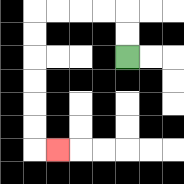{'start': '[5, 2]', 'end': '[2, 6]', 'path_directions': 'U,U,L,L,L,L,D,D,D,D,D,D,R', 'path_coordinates': '[[5, 2], [5, 1], [5, 0], [4, 0], [3, 0], [2, 0], [1, 0], [1, 1], [1, 2], [1, 3], [1, 4], [1, 5], [1, 6], [2, 6]]'}